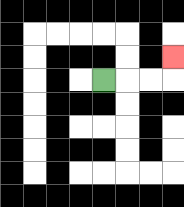{'start': '[4, 3]', 'end': '[7, 2]', 'path_directions': 'R,R,R,U', 'path_coordinates': '[[4, 3], [5, 3], [6, 3], [7, 3], [7, 2]]'}